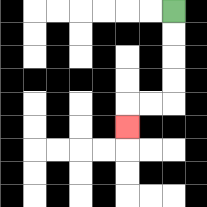{'start': '[7, 0]', 'end': '[5, 5]', 'path_directions': 'D,D,D,D,L,L,D', 'path_coordinates': '[[7, 0], [7, 1], [7, 2], [7, 3], [7, 4], [6, 4], [5, 4], [5, 5]]'}